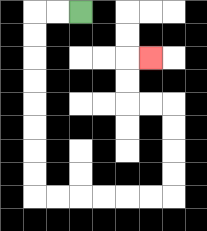{'start': '[3, 0]', 'end': '[6, 2]', 'path_directions': 'L,L,D,D,D,D,D,D,D,D,R,R,R,R,R,R,U,U,U,U,L,L,U,U,R', 'path_coordinates': '[[3, 0], [2, 0], [1, 0], [1, 1], [1, 2], [1, 3], [1, 4], [1, 5], [1, 6], [1, 7], [1, 8], [2, 8], [3, 8], [4, 8], [5, 8], [6, 8], [7, 8], [7, 7], [7, 6], [7, 5], [7, 4], [6, 4], [5, 4], [5, 3], [5, 2], [6, 2]]'}